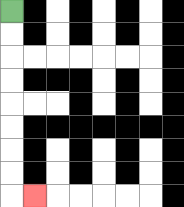{'start': '[0, 0]', 'end': '[1, 8]', 'path_directions': 'D,D,D,D,D,D,D,D,R', 'path_coordinates': '[[0, 0], [0, 1], [0, 2], [0, 3], [0, 4], [0, 5], [0, 6], [0, 7], [0, 8], [1, 8]]'}